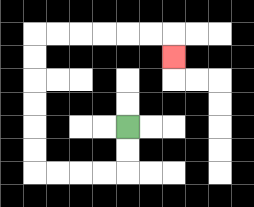{'start': '[5, 5]', 'end': '[7, 2]', 'path_directions': 'D,D,L,L,L,L,U,U,U,U,U,U,R,R,R,R,R,R,D', 'path_coordinates': '[[5, 5], [5, 6], [5, 7], [4, 7], [3, 7], [2, 7], [1, 7], [1, 6], [1, 5], [1, 4], [1, 3], [1, 2], [1, 1], [2, 1], [3, 1], [4, 1], [5, 1], [6, 1], [7, 1], [7, 2]]'}